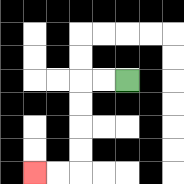{'start': '[5, 3]', 'end': '[1, 7]', 'path_directions': 'L,L,D,D,D,D,L,L', 'path_coordinates': '[[5, 3], [4, 3], [3, 3], [3, 4], [3, 5], [3, 6], [3, 7], [2, 7], [1, 7]]'}